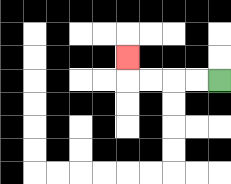{'start': '[9, 3]', 'end': '[5, 2]', 'path_directions': 'L,L,L,L,U', 'path_coordinates': '[[9, 3], [8, 3], [7, 3], [6, 3], [5, 3], [5, 2]]'}